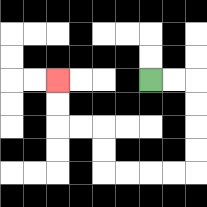{'start': '[6, 3]', 'end': '[2, 3]', 'path_directions': 'R,R,D,D,D,D,L,L,L,L,U,U,L,L,U,U', 'path_coordinates': '[[6, 3], [7, 3], [8, 3], [8, 4], [8, 5], [8, 6], [8, 7], [7, 7], [6, 7], [5, 7], [4, 7], [4, 6], [4, 5], [3, 5], [2, 5], [2, 4], [2, 3]]'}